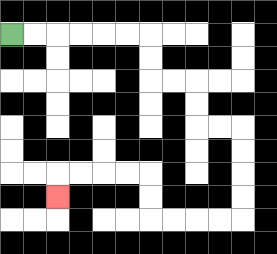{'start': '[0, 1]', 'end': '[2, 8]', 'path_directions': 'R,R,R,R,R,R,D,D,R,R,D,D,R,R,D,D,D,D,L,L,L,L,U,U,L,L,L,L,D', 'path_coordinates': '[[0, 1], [1, 1], [2, 1], [3, 1], [4, 1], [5, 1], [6, 1], [6, 2], [6, 3], [7, 3], [8, 3], [8, 4], [8, 5], [9, 5], [10, 5], [10, 6], [10, 7], [10, 8], [10, 9], [9, 9], [8, 9], [7, 9], [6, 9], [6, 8], [6, 7], [5, 7], [4, 7], [3, 7], [2, 7], [2, 8]]'}